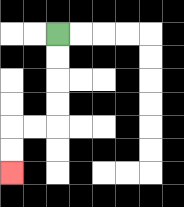{'start': '[2, 1]', 'end': '[0, 7]', 'path_directions': 'D,D,D,D,L,L,D,D', 'path_coordinates': '[[2, 1], [2, 2], [2, 3], [2, 4], [2, 5], [1, 5], [0, 5], [0, 6], [0, 7]]'}